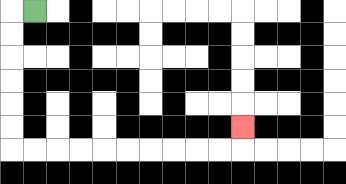{'start': '[1, 0]', 'end': '[10, 5]', 'path_directions': 'L,D,D,D,D,D,D,R,R,R,R,R,R,R,R,R,R,U', 'path_coordinates': '[[1, 0], [0, 0], [0, 1], [0, 2], [0, 3], [0, 4], [0, 5], [0, 6], [1, 6], [2, 6], [3, 6], [4, 6], [5, 6], [6, 6], [7, 6], [8, 6], [9, 6], [10, 6], [10, 5]]'}